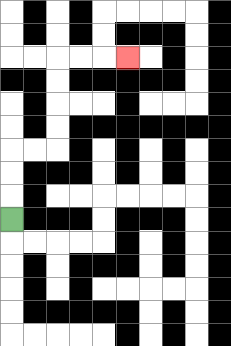{'start': '[0, 9]', 'end': '[5, 2]', 'path_directions': 'U,U,U,R,R,U,U,U,U,R,R,R', 'path_coordinates': '[[0, 9], [0, 8], [0, 7], [0, 6], [1, 6], [2, 6], [2, 5], [2, 4], [2, 3], [2, 2], [3, 2], [4, 2], [5, 2]]'}